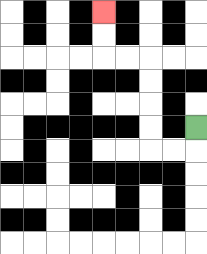{'start': '[8, 5]', 'end': '[4, 0]', 'path_directions': 'D,L,L,U,U,U,U,L,L,U,U', 'path_coordinates': '[[8, 5], [8, 6], [7, 6], [6, 6], [6, 5], [6, 4], [6, 3], [6, 2], [5, 2], [4, 2], [4, 1], [4, 0]]'}